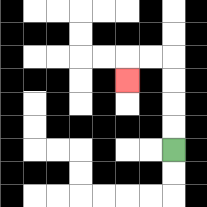{'start': '[7, 6]', 'end': '[5, 3]', 'path_directions': 'U,U,U,U,L,L,D', 'path_coordinates': '[[7, 6], [7, 5], [7, 4], [7, 3], [7, 2], [6, 2], [5, 2], [5, 3]]'}